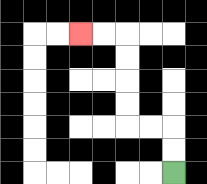{'start': '[7, 7]', 'end': '[3, 1]', 'path_directions': 'U,U,L,L,U,U,U,U,L,L', 'path_coordinates': '[[7, 7], [7, 6], [7, 5], [6, 5], [5, 5], [5, 4], [5, 3], [5, 2], [5, 1], [4, 1], [3, 1]]'}